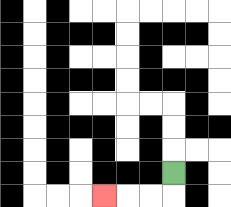{'start': '[7, 7]', 'end': '[4, 8]', 'path_directions': 'D,L,L,L', 'path_coordinates': '[[7, 7], [7, 8], [6, 8], [5, 8], [4, 8]]'}